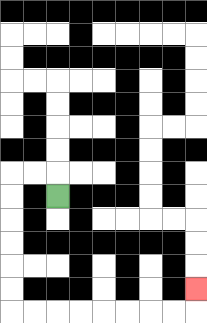{'start': '[2, 8]', 'end': '[8, 12]', 'path_directions': 'U,L,L,D,D,D,D,D,D,R,R,R,R,R,R,R,R,U', 'path_coordinates': '[[2, 8], [2, 7], [1, 7], [0, 7], [0, 8], [0, 9], [0, 10], [0, 11], [0, 12], [0, 13], [1, 13], [2, 13], [3, 13], [4, 13], [5, 13], [6, 13], [7, 13], [8, 13], [8, 12]]'}